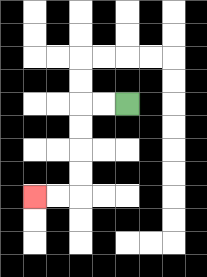{'start': '[5, 4]', 'end': '[1, 8]', 'path_directions': 'L,L,D,D,D,D,L,L', 'path_coordinates': '[[5, 4], [4, 4], [3, 4], [3, 5], [3, 6], [3, 7], [3, 8], [2, 8], [1, 8]]'}